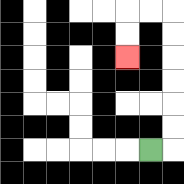{'start': '[6, 6]', 'end': '[5, 2]', 'path_directions': 'R,U,U,U,U,U,U,L,L,D,D', 'path_coordinates': '[[6, 6], [7, 6], [7, 5], [7, 4], [7, 3], [7, 2], [7, 1], [7, 0], [6, 0], [5, 0], [5, 1], [5, 2]]'}